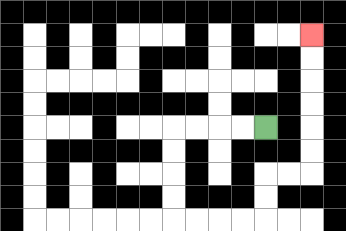{'start': '[11, 5]', 'end': '[13, 1]', 'path_directions': 'L,L,L,L,D,D,D,D,R,R,R,R,U,U,R,R,U,U,U,U,U,U', 'path_coordinates': '[[11, 5], [10, 5], [9, 5], [8, 5], [7, 5], [7, 6], [7, 7], [7, 8], [7, 9], [8, 9], [9, 9], [10, 9], [11, 9], [11, 8], [11, 7], [12, 7], [13, 7], [13, 6], [13, 5], [13, 4], [13, 3], [13, 2], [13, 1]]'}